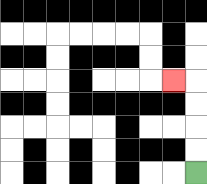{'start': '[8, 7]', 'end': '[7, 3]', 'path_directions': 'U,U,U,U,L', 'path_coordinates': '[[8, 7], [8, 6], [8, 5], [8, 4], [8, 3], [7, 3]]'}